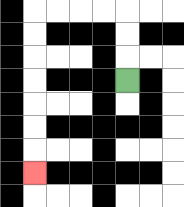{'start': '[5, 3]', 'end': '[1, 7]', 'path_directions': 'U,U,U,L,L,L,L,D,D,D,D,D,D,D', 'path_coordinates': '[[5, 3], [5, 2], [5, 1], [5, 0], [4, 0], [3, 0], [2, 0], [1, 0], [1, 1], [1, 2], [1, 3], [1, 4], [1, 5], [1, 6], [1, 7]]'}